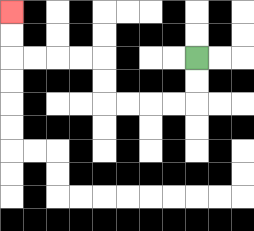{'start': '[8, 2]', 'end': '[0, 0]', 'path_directions': 'D,D,L,L,L,L,U,U,L,L,L,L,U,U', 'path_coordinates': '[[8, 2], [8, 3], [8, 4], [7, 4], [6, 4], [5, 4], [4, 4], [4, 3], [4, 2], [3, 2], [2, 2], [1, 2], [0, 2], [0, 1], [0, 0]]'}